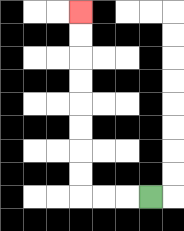{'start': '[6, 8]', 'end': '[3, 0]', 'path_directions': 'L,L,L,U,U,U,U,U,U,U,U', 'path_coordinates': '[[6, 8], [5, 8], [4, 8], [3, 8], [3, 7], [3, 6], [3, 5], [3, 4], [3, 3], [3, 2], [3, 1], [3, 0]]'}